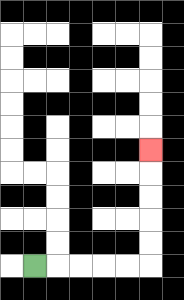{'start': '[1, 11]', 'end': '[6, 6]', 'path_directions': 'R,R,R,R,R,U,U,U,U,U', 'path_coordinates': '[[1, 11], [2, 11], [3, 11], [4, 11], [5, 11], [6, 11], [6, 10], [6, 9], [6, 8], [6, 7], [6, 6]]'}